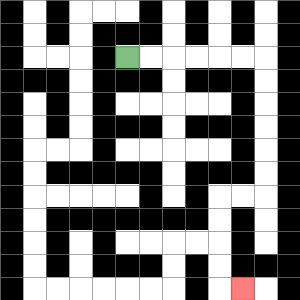{'start': '[5, 2]', 'end': '[10, 12]', 'path_directions': 'R,R,R,R,R,R,D,D,D,D,D,D,L,L,D,D,D,D,R', 'path_coordinates': '[[5, 2], [6, 2], [7, 2], [8, 2], [9, 2], [10, 2], [11, 2], [11, 3], [11, 4], [11, 5], [11, 6], [11, 7], [11, 8], [10, 8], [9, 8], [9, 9], [9, 10], [9, 11], [9, 12], [10, 12]]'}